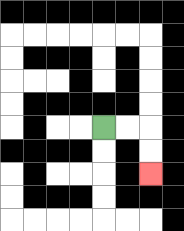{'start': '[4, 5]', 'end': '[6, 7]', 'path_directions': 'R,R,D,D', 'path_coordinates': '[[4, 5], [5, 5], [6, 5], [6, 6], [6, 7]]'}